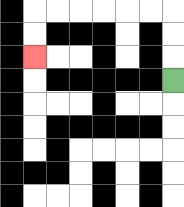{'start': '[7, 3]', 'end': '[1, 2]', 'path_directions': 'U,U,U,L,L,L,L,L,L,D,D', 'path_coordinates': '[[7, 3], [7, 2], [7, 1], [7, 0], [6, 0], [5, 0], [4, 0], [3, 0], [2, 0], [1, 0], [1, 1], [1, 2]]'}